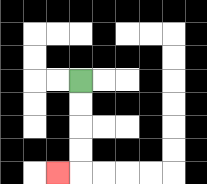{'start': '[3, 3]', 'end': '[2, 7]', 'path_directions': 'D,D,D,D,L', 'path_coordinates': '[[3, 3], [3, 4], [3, 5], [3, 6], [3, 7], [2, 7]]'}